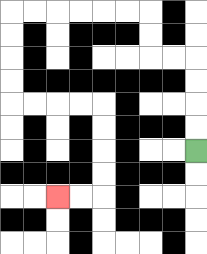{'start': '[8, 6]', 'end': '[2, 8]', 'path_directions': 'U,U,U,U,L,L,U,U,L,L,L,L,L,L,D,D,D,D,R,R,R,R,D,D,D,D,L,L', 'path_coordinates': '[[8, 6], [8, 5], [8, 4], [8, 3], [8, 2], [7, 2], [6, 2], [6, 1], [6, 0], [5, 0], [4, 0], [3, 0], [2, 0], [1, 0], [0, 0], [0, 1], [0, 2], [0, 3], [0, 4], [1, 4], [2, 4], [3, 4], [4, 4], [4, 5], [4, 6], [4, 7], [4, 8], [3, 8], [2, 8]]'}